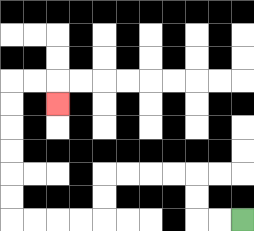{'start': '[10, 9]', 'end': '[2, 4]', 'path_directions': 'L,L,U,U,L,L,L,L,D,D,L,L,L,L,U,U,U,U,U,U,R,R,D', 'path_coordinates': '[[10, 9], [9, 9], [8, 9], [8, 8], [8, 7], [7, 7], [6, 7], [5, 7], [4, 7], [4, 8], [4, 9], [3, 9], [2, 9], [1, 9], [0, 9], [0, 8], [0, 7], [0, 6], [0, 5], [0, 4], [0, 3], [1, 3], [2, 3], [2, 4]]'}